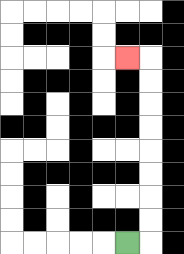{'start': '[5, 10]', 'end': '[5, 2]', 'path_directions': 'R,U,U,U,U,U,U,U,U,L', 'path_coordinates': '[[5, 10], [6, 10], [6, 9], [6, 8], [6, 7], [6, 6], [6, 5], [6, 4], [6, 3], [6, 2], [5, 2]]'}